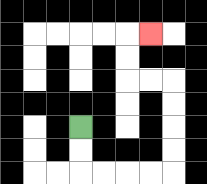{'start': '[3, 5]', 'end': '[6, 1]', 'path_directions': 'D,D,R,R,R,R,U,U,U,U,L,L,U,U,R', 'path_coordinates': '[[3, 5], [3, 6], [3, 7], [4, 7], [5, 7], [6, 7], [7, 7], [7, 6], [7, 5], [7, 4], [7, 3], [6, 3], [5, 3], [5, 2], [5, 1], [6, 1]]'}